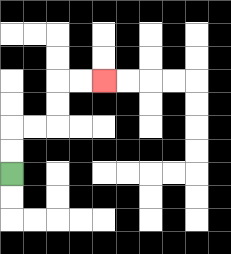{'start': '[0, 7]', 'end': '[4, 3]', 'path_directions': 'U,U,R,R,U,U,R,R', 'path_coordinates': '[[0, 7], [0, 6], [0, 5], [1, 5], [2, 5], [2, 4], [2, 3], [3, 3], [4, 3]]'}